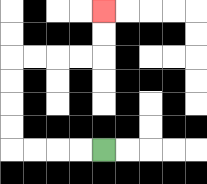{'start': '[4, 6]', 'end': '[4, 0]', 'path_directions': 'L,L,L,L,U,U,U,U,R,R,R,R,U,U', 'path_coordinates': '[[4, 6], [3, 6], [2, 6], [1, 6], [0, 6], [0, 5], [0, 4], [0, 3], [0, 2], [1, 2], [2, 2], [3, 2], [4, 2], [4, 1], [4, 0]]'}